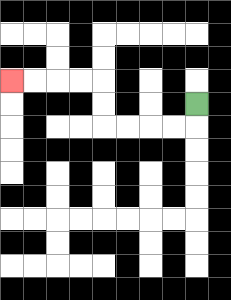{'start': '[8, 4]', 'end': '[0, 3]', 'path_directions': 'D,L,L,L,L,U,U,L,L,L,L', 'path_coordinates': '[[8, 4], [8, 5], [7, 5], [6, 5], [5, 5], [4, 5], [4, 4], [4, 3], [3, 3], [2, 3], [1, 3], [0, 3]]'}